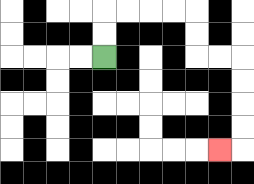{'start': '[4, 2]', 'end': '[9, 6]', 'path_directions': 'U,U,R,R,R,R,D,D,R,R,D,D,D,D,L', 'path_coordinates': '[[4, 2], [4, 1], [4, 0], [5, 0], [6, 0], [7, 0], [8, 0], [8, 1], [8, 2], [9, 2], [10, 2], [10, 3], [10, 4], [10, 5], [10, 6], [9, 6]]'}